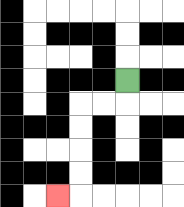{'start': '[5, 3]', 'end': '[2, 8]', 'path_directions': 'D,L,L,D,D,D,D,L', 'path_coordinates': '[[5, 3], [5, 4], [4, 4], [3, 4], [3, 5], [3, 6], [3, 7], [3, 8], [2, 8]]'}